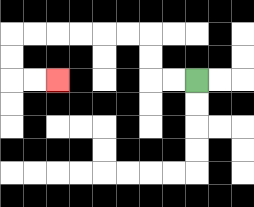{'start': '[8, 3]', 'end': '[2, 3]', 'path_directions': 'L,L,U,U,L,L,L,L,L,L,D,D,R,R', 'path_coordinates': '[[8, 3], [7, 3], [6, 3], [6, 2], [6, 1], [5, 1], [4, 1], [3, 1], [2, 1], [1, 1], [0, 1], [0, 2], [0, 3], [1, 3], [2, 3]]'}